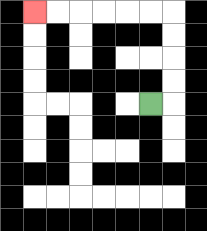{'start': '[6, 4]', 'end': '[1, 0]', 'path_directions': 'R,U,U,U,U,L,L,L,L,L,L', 'path_coordinates': '[[6, 4], [7, 4], [7, 3], [7, 2], [7, 1], [7, 0], [6, 0], [5, 0], [4, 0], [3, 0], [2, 0], [1, 0]]'}